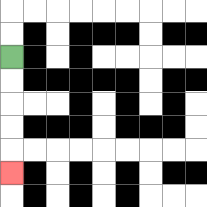{'start': '[0, 2]', 'end': '[0, 7]', 'path_directions': 'D,D,D,D,D', 'path_coordinates': '[[0, 2], [0, 3], [0, 4], [0, 5], [0, 6], [0, 7]]'}